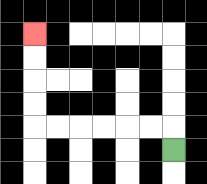{'start': '[7, 6]', 'end': '[1, 1]', 'path_directions': 'U,L,L,L,L,L,L,U,U,U,U', 'path_coordinates': '[[7, 6], [7, 5], [6, 5], [5, 5], [4, 5], [3, 5], [2, 5], [1, 5], [1, 4], [1, 3], [1, 2], [1, 1]]'}